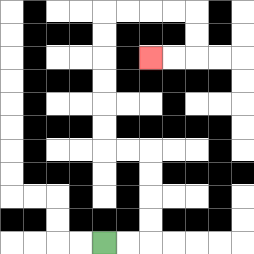{'start': '[4, 10]', 'end': '[6, 2]', 'path_directions': 'R,R,U,U,U,U,L,L,U,U,U,U,U,U,R,R,R,R,D,D,L,L', 'path_coordinates': '[[4, 10], [5, 10], [6, 10], [6, 9], [6, 8], [6, 7], [6, 6], [5, 6], [4, 6], [4, 5], [4, 4], [4, 3], [4, 2], [4, 1], [4, 0], [5, 0], [6, 0], [7, 0], [8, 0], [8, 1], [8, 2], [7, 2], [6, 2]]'}